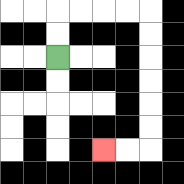{'start': '[2, 2]', 'end': '[4, 6]', 'path_directions': 'U,U,R,R,R,R,D,D,D,D,D,D,L,L', 'path_coordinates': '[[2, 2], [2, 1], [2, 0], [3, 0], [4, 0], [5, 0], [6, 0], [6, 1], [6, 2], [6, 3], [6, 4], [6, 5], [6, 6], [5, 6], [4, 6]]'}